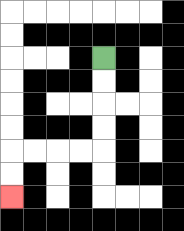{'start': '[4, 2]', 'end': '[0, 8]', 'path_directions': 'D,D,D,D,L,L,L,L,D,D', 'path_coordinates': '[[4, 2], [4, 3], [4, 4], [4, 5], [4, 6], [3, 6], [2, 6], [1, 6], [0, 6], [0, 7], [0, 8]]'}